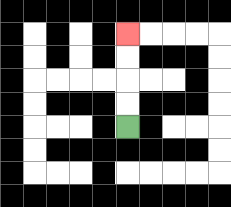{'start': '[5, 5]', 'end': '[5, 1]', 'path_directions': 'U,U,U,U', 'path_coordinates': '[[5, 5], [5, 4], [5, 3], [5, 2], [5, 1]]'}